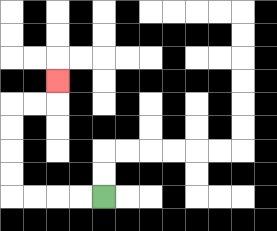{'start': '[4, 8]', 'end': '[2, 3]', 'path_directions': 'L,L,L,L,U,U,U,U,R,R,U', 'path_coordinates': '[[4, 8], [3, 8], [2, 8], [1, 8], [0, 8], [0, 7], [0, 6], [0, 5], [0, 4], [1, 4], [2, 4], [2, 3]]'}